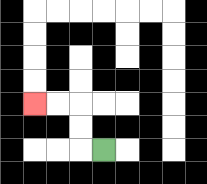{'start': '[4, 6]', 'end': '[1, 4]', 'path_directions': 'L,U,U,L,L', 'path_coordinates': '[[4, 6], [3, 6], [3, 5], [3, 4], [2, 4], [1, 4]]'}